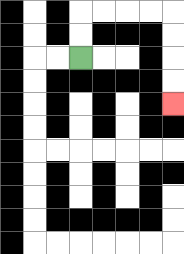{'start': '[3, 2]', 'end': '[7, 4]', 'path_directions': 'U,U,R,R,R,R,D,D,D,D', 'path_coordinates': '[[3, 2], [3, 1], [3, 0], [4, 0], [5, 0], [6, 0], [7, 0], [7, 1], [7, 2], [7, 3], [7, 4]]'}